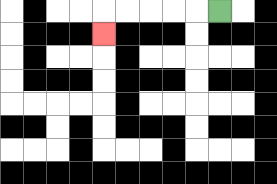{'start': '[9, 0]', 'end': '[4, 1]', 'path_directions': 'L,L,L,L,L,D', 'path_coordinates': '[[9, 0], [8, 0], [7, 0], [6, 0], [5, 0], [4, 0], [4, 1]]'}